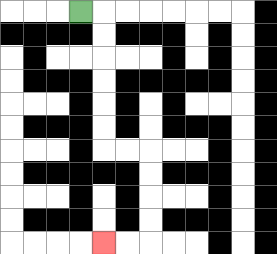{'start': '[3, 0]', 'end': '[4, 10]', 'path_directions': 'R,D,D,D,D,D,D,R,R,D,D,D,D,L,L', 'path_coordinates': '[[3, 0], [4, 0], [4, 1], [4, 2], [4, 3], [4, 4], [4, 5], [4, 6], [5, 6], [6, 6], [6, 7], [6, 8], [6, 9], [6, 10], [5, 10], [4, 10]]'}